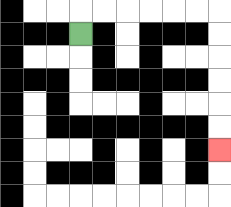{'start': '[3, 1]', 'end': '[9, 6]', 'path_directions': 'U,R,R,R,R,R,R,D,D,D,D,D,D', 'path_coordinates': '[[3, 1], [3, 0], [4, 0], [5, 0], [6, 0], [7, 0], [8, 0], [9, 0], [9, 1], [9, 2], [9, 3], [9, 4], [9, 5], [9, 6]]'}